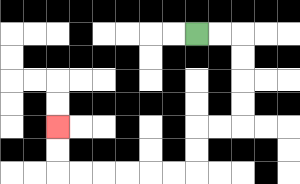{'start': '[8, 1]', 'end': '[2, 5]', 'path_directions': 'R,R,D,D,D,D,L,L,D,D,L,L,L,L,L,L,U,U', 'path_coordinates': '[[8, 1], [9, 1], [10, 1], [10, 2], [10, 3], [10, 4], [10, 5], [9, 5], [8, 5], [8, 6], [8, 7], [7, 7], [6, 7], [5, 7], [4, 7], [3, 7], [2, 7], [2, 6], [2, 5]]'}